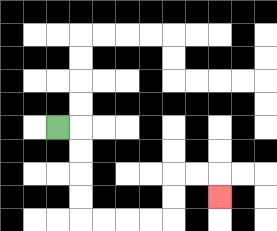{'start': '[2, 5]', 'end': '[9, 8]', 'path_directions': 'R,D,D,D,D,R,R,R,R,U,U,R,R,D', 'path_coordinates': '[[2, 5], [3, 5], [3, 6], [3, 7], [3, 8], [3, 9], [4, 9], [5, 9], [6, 9], [7, 9], [7, 8], [7, 7], [8, 7], [9, 7], [9, 8]]'}